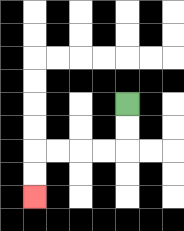{'start': '[5, 4]', 'end': '[1, 8]', 'path_directions': 'D,D,L,L,L,L,D,D', 'path_coordinates': '[[5, 4], [5, 5], [5, 6], [4, 6], [3, 6], [2, 6], [1, 6], [1, 7], [1, 8]]'}